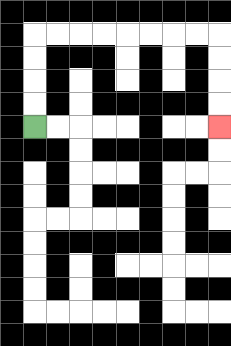{'start': '[1, 5]', 'end': '[9, 5]', 'path_directions': 'U,U,U,U,R,R,R,R,R,R,R,R,D,D,D,D', 'path_coordinates': '[[1, 5], [1, 4], [1, 3], [1, 2], [1, 1], [2, 1], [3, 1], [4, 1], [5, 1], [6, 1], [7, 1], [8, 1], [9, 1], [9, 2], [9, 3], [9, 4], [9, 5]]'}